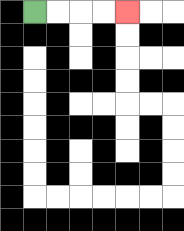{'start': '[1, 0]', 'end': '[5, 0]', 'path_directions': 'R,R,R,R', 'path_coordinates': '[[1, 0], [2, 0], [3, 0], [4, 0], [5, 0]]'}